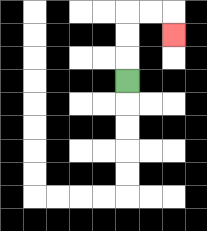{'start': '[5, 3]', 'end': '[7, 1]', 'path_directions': 'U,U,U,R,R,D', 'path_coordinates': '[[5, 3], [5, 2], [5, 1], [5, 0], [6, 0], [7, 0], [7, 1]]'}